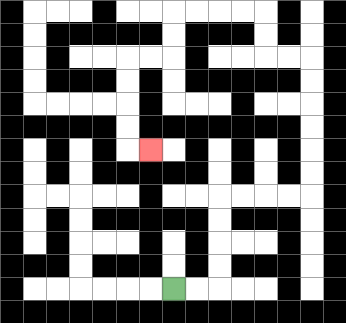{'start': '[7, 12]', 'end': '[6, 6]', 'path_directions': 'R,R,U,U,U,U,R,R,R,R,U,U,U,U,U,U,L,L,U,U,L,L,L,L,D,D,L,L,D,D,D,D,R', 'path_coordinates': '[[7, 12], [8, 12], [9, 12], [9, 11], [9, 10], [9, 9], [9, 8], [10, 8], [11, 8], [12, 8], [13, 8], [13, 7], [13, 6], [13, 5], [13, 4], [13, 3], [13, 2], [12, 2], [11, 2], [11, 1], [11, 0], [10, 0], [9, 0], [8, 0], [7, 0], [7, 1], [7, 2], [6, 2], [5, 2], [5, 3], [5, 4], [5, 5], [5, 6], [6, 6]]'}